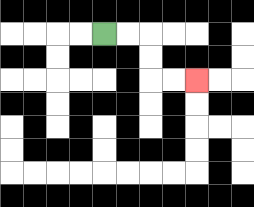{'start': '[4, 1]', 'end': '[8, 3]', 'path_directions': 'R,R,D,D,R,R', 'path_coordinates': '[[4, 1], [5, 1], [6, 1], [6, 2], [6, 3], [7, 3], [8, 3]]'}